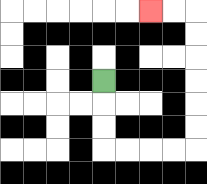{'start': '[4, 3]', 'end': '[6, 0]', 'path_directions': 'D,D,D,R,R,R,R,U,U,U,U,U,U,L,L', 'path_coordinates': '[[4, 3], [4, 4], [4, 5], [4, 6], [5, 6], [6, 6], [7, 6], [8, 6], [8, 5], [8, 4], [8, 3], [8, 2], [8, 1], [8, 0], [7, 0], [6, 0]]'}